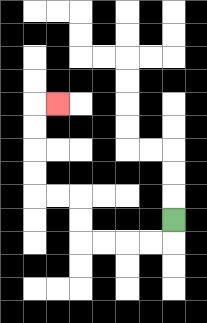{'start': '[7, 9]', 'end': '[2, 4]', 'path_directions': 'D,L,L,L,L,U,U,L,L,U,U,U,U,R', 'path_coordinates': '[[7, 9], [7, 10], [6, 10], [5, 10], [4, 10], [3, 10], [3, 9], [3, 8], [2, 8], [1, 8], [1, 7], [1, 6], [1, 5], [1, 4], [2, 4]]'}